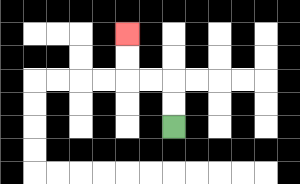{'start': '[7, 5]', 'end': '[5, 1]', 'path_directions': 'U,U,L,L,U,U', 'path_coordinates': '[[7, 5], [7, 4], [7, 3], [6, 3], [5, 3], [5, 2], [5, 1]]'}